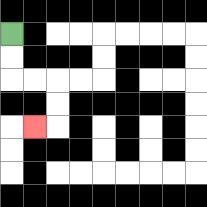{'start': '[0, 1]', 'end': '[1, 5]', 'path_directions': 'D,D,R,R,D,D,L', 'path_coordinates': '[[0, 1], [0, 2], [0, 3], [1, 3], [2, 3], [2, 4], [2, 5], [1, 5]]'}